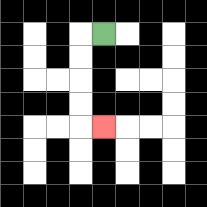{'start': '[4, 1]', 'end': '[4, 5]', 'path_directions': 'L,D,D,D,D,R', 'path_coordinates': '[[4, 1], [3, 1], [3, 2], [3, 3], [3, 4], [3, 5], [4, 5]]'}